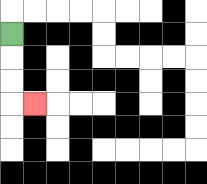{'start': '[0, 1]', 'end': '[1, 4]', 'path_directions': 'D,D,D,R', 'path_coordinates': '[[0, 1], [0, 2], [0, 3], [0, 4], [1, 4]]'}